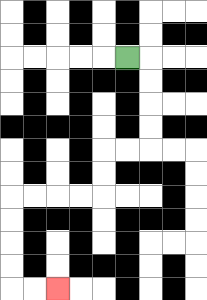{'start': '[5, 2]', 'end': '[2, 12]', 'path_directions': 'R,D,D,D,D,L,L,D,D,L,L,L,L,D,D,D,D,R,R', 'path_coordinates': '[[5, 2], [6, 2], [6, 3], [6, 4], [6, 5], [6, 6], [5, 6], [4, 6], [4, 7], [4, 8], [3, 8], [2, 8], [1, 8], [0, 8], [0, 9], [0, 10], [0, 11], [0, 12], [1, 12], [2, 12]]'}